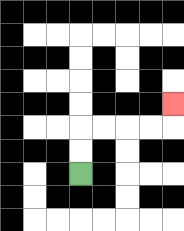{'start': '[3, 7]', 'end': '[7, 4]', 'path_directions': 'U,U,R,R,R,R,U', 'path_coordinates': '[[3, 7], [3, 6], [3, 5], [4, 5], [5, 5], [6, 5], [7, 5], [7, 4]]'}